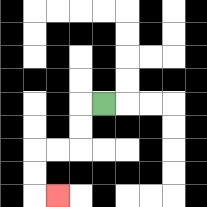{'start': '[4, 4]', 'end': '[2, 8]', 'path_directions': 'L,D,D,L,L,D,D,R', 'path_coordinates': '[[4, 4], [3, 4], [3, 5], [3, 6], [2, 6], [1, 6], [1, 7], [1, 8], [2, 8]]'}